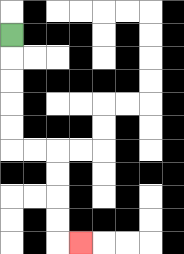{'start': '[0, 1]', 'end': '[3, 10]', 'path_directions': 'D,D,D,D,D,R,R,D,D,D,D,R', 'path_coordinates': '[[0, 1], [0, 2], [0, 3], [0, 4], [0, 5], [0, 6], [1, 6], [2, 6], [2, 7], [2, 8], [2, 9], [2, 10], [3, 10]]'}